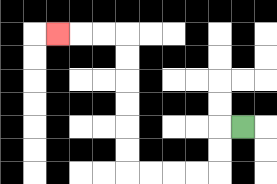{'start': '[10, 5]', 'end': '[2, 1]', 'path_directions': 'L,D,D,L,L,L,L,U,U,U,U,U,U,L,L,L', 'path_coordinates': '[[10, 5], [9, 5], [9, 6], [9, 7], [8, 7], [7, 7], [6, 7], [5, 7], [5, 6], [5, 5], [5, 4], [5, 3], [5, 2], [5, 1], [4, 1], [3, 1], [2, 1]]'}